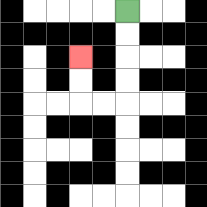{'start': '[5, 0]', 'end': '[3, 2]', 'path_directions': 'D,D,D,D,L,L,U,U', 'path_coordinates': '[[5, 0], [5, 1], [5, 2], [5, 3], [5, 4], [4, 4], [3, 4], [3, 3], [3, 2]]'}